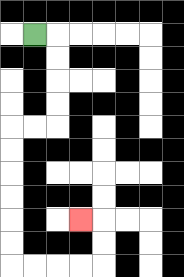{'start': '[1, 1]', 'end': '[3, 9]', 'path_directions': 'R,D,D,D,D,L,L,D,D,D,D,D,D,R,R,R,R,U,U,L', 'path_coordinates': '[[1, 1], [2, 1], [2, 2], [2, 3], [2, 4], [2, 5], [1, 5], [0, 5], [0, 6], [0, 7], [0, 8], [0, 9], [0, 10], [0, 11], [1, 11], [2, 11], [3, 11], [4, 11], [4, 10], [4, 9], [3, 9]]'}